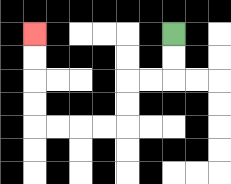{'start': '[7, 1]', 'end': '[1, 1]', 'path_directions': 'D,D,L,L,D,D,L,L,L,L,U,U,U,U', 'path_coordinates': '[[7, 1], [7, 2], [7, 3], [6, 3], [5, 3], [5, 4], [5, 5], [4, 5], [3, 5], [2, 5], [1, 5], [1, 4], [1, 3], [1, 2], [1, 1]]'}